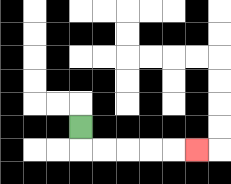{'start': '[3, 5]', 'end': '[8, 6]', 'path_directions': 'D,R,R,R,R,R', 'path_coordinates': '[[3, 5], [3, 6], [4, 6], [5, 6], [6, 6], [7, 6], [8, 6]]'}